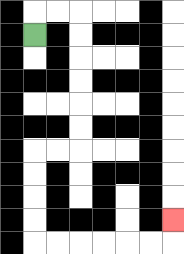{'start': '[1, 1]', 'end': '[7, 9]', 'path_directions': 'U,R,R,D,D,D,D,D,D,L,L,D,D,D,D,R,R,R,R,R,R,U', 'path_coordinates': '[[1, 1], [1, 0], [2, 0], [3, 0], [3, 1], [3, 2], [3, 3], [3, 4], [3, 5], [3, 6], [2, 6], [1, 6], [1, 7], [1, 8], [1, 9], [1, 10], [2, 10], [3, 10], [4, 10], [5, 10], [6, 10], [7, 10], [7, 9]]'}